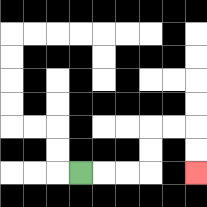{'start': '[3, 7]', 'end': '[8, 7]', 'path_directions': 'R,R,R,U,U,R,R,D,D', 'path_coordinates': '[[3, 7], [4, 7], [5, 7], [6, 7], [6, 6], [6, 5], [7, 5], [8, 5], [8, 6], [8, 7]]'}